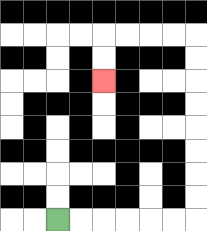{'start': '[2, 9]', 'end': '[4, 3]', 'path_directions': 'R,R,R,R,R,R,U,U,U,U,U,U,U,U,L,L,L,L,D,D', 'path_coordinates': '[[2, 9], [3, 9], [4, 9], [5, 9], [6, 9], [7, 9], [8, 9], [8, 8], [8, 7], [8, 6], [8, 5], [8, 4], [8, 3], [8, 2], [8, 1], [7, 1], [6, 1], [5, 1], [4, 1], [4, 2], [4, 3]]'}